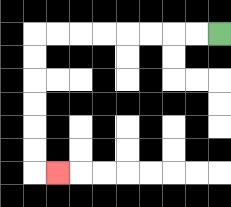{'start': '[9, 1]', 'end': '[2, 7]', 'path_directions': 'L,L,L,L,L,L,L,L,D,D,D,D,D,D,R', 'path_coordinates': '[[9, 1], [8, 1], [7, 1], [6, 1], [5, 1], [4, 1], [3, 1], [2, 1], [1, 1], [1, 2], [1, 3], [1, 4], [1, 5], [1, 6], [1, 7], [2, 7]]'}